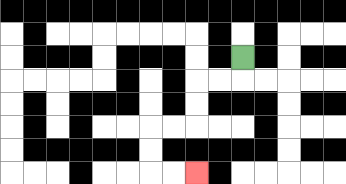{'start': '[10, 2]', 'end': '[8, 7]', 'path_directions': 'D,L,L,D,D,L,L,D,D,R,R', 'path_coordinates': '[[10, 2], [10, 3], [9, 3], [8, 3], [8, 4], [8, 5], [7, 5], [6, 5], [6, 6], [6, 7], [7, 7], [8, 7]]'}